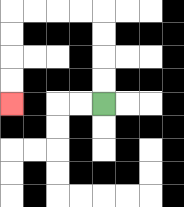{'start': '[4, 4]', 'end': '[0, 4]', 'path_directions': 'U,U,U,U,L,L,L,L,D,D,D,D', 'path_coordinates': '[[4, 4], [4, 3], [4, 2], [4, 1], [4, 0], [3, 0], [2, 0], [1, 0], [0, 0], [0, 1], [0, 2], [0, 3], [0, 4]]'}